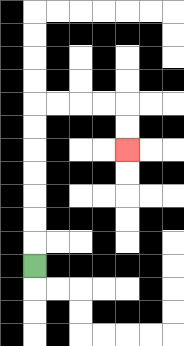{'start': '[1, 11]', 'end': '[5, 6]', 'path_directions': 'U,U,U,U,U,U,U,R,R,R,R,D,D', 'path_coordinates': '[[1, 11], [1, 10], [1, 9], [1, 8], [1, 7], [1, 6], [1, 5], [1, 4], [2, 4], [3, 4], [4, 4], [5, 4], [5, 5], [5, 6]]'}